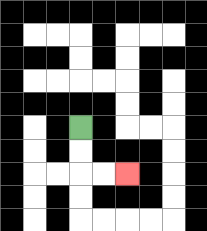{'start': '[3, 5]', 'end': '[5, 7]', 'path_directions': 'D,D,R,R', 'path_coordinates': '[[3, 5], [3, 6], [3, 7], [4, 7], [5, 7]]'}